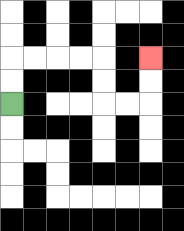{'start': '[0, 4]', 'end': '[6, 2]', 'path_directions': 'U,U,R,R,R,R,D,D,R,R,U,U', 'path_coordinates': '[[0, 4], [0, 3], [0, 2], [1, 2], [2, 2], [3, 2], [4, 2], [4, 3], [4, 4], [5, 4], [6, 4], [6, 3], [6, 2]]'}